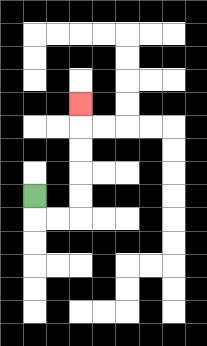{'start': '[1, 8]', 'end': '[3, 4]', 'path_directions': 'D,R,R,U,U,U,U,U', 'path_coordinates': '[[1, 8], [1, 9], [2, 9], [3, 9], [3, 8], [3, 7], [3, 6], [3, 5], [3, 4]]'}